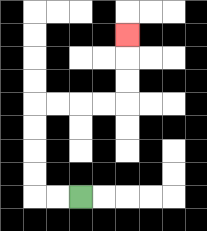{'start': '[3, 8]', 'end': '[5, 1]', 'path_directions': 'L,L,U,U,U,U,R,R,R,R,U,U,U', 'path_coordinates': '[[3, 8], [2, 8], [1, 8], [1, 7], [1, 6], [1, 5], [1, 4], [2, 4], [3, 4], [4, 4], [5, 4], [5, 3], [5, 2], [5, 1]]'}